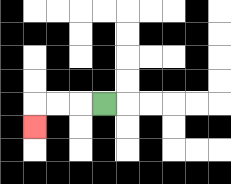{'start': '[4, 4]', 'end': '[1, 5]', 'path_directions': 'L,L,L,D', 'path_coordinates': '[[4, 4], [3, 4], [2, 4], [1, 4], [1, 5]]'}